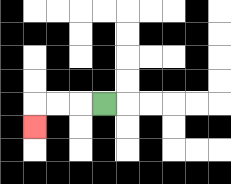{'start': '[4, 4]', 'end': '[1, 5]', 'path_directions': 'L,L,L,D', 'path_coordinates': '[[4, 4], [3, 4], [2, 4], [1, 4], [1, 5]]'}